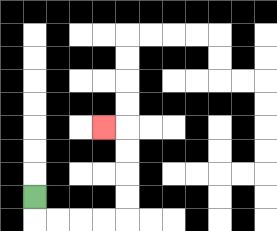{'start': '[1, 8]', 'end': '[4, 5]', 'path_directions': 'D,R,R,R,R,U,U,U,U,L', 'path_coordinates': '[[1, 8], [1, 9], [2, 9], [3, 9], [4, 9], [5, 9], [5, 8], [5, 7], [5, 6], [5, 5], [4, 5]]'}